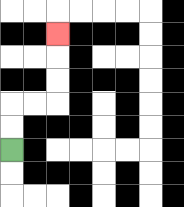{'start': '[0, 6]', 'end': '[2, 1]', 'path_directions': 'U,U,R,R,U,U,U', 'path_coordinates': '[[0, 6], [0, 5], [0, 4], [1, 4], [2, 4], [2, 3], [2, 2], [2, 1]]'}